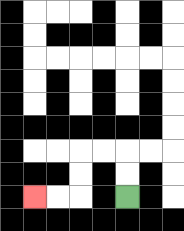{'start': '[5, 8]', 'end': '[1, 8]', 'path_directions': 'U,U,L,L,D,D,L,L', 'path_coordinates': '[[5, 8], [5, 7], [5, 6], [4, 6], [3, 6], [3, 7], [3, 8], [2, 8], [1, 8]]'}